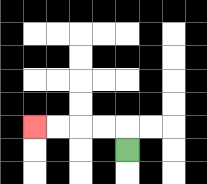{'start': '[5, 6]', 'end': '[1, 5]', 'path_directions': 'U,L,L,L,L', 'path_coordinates': '[[5, 6], [5, 5], [4, 5], [3, 5], [2, 5], [1, 5]]'}